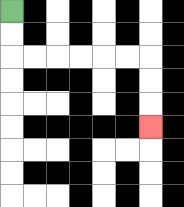{'start': '[0, 0]', 'end': '[6, 5]', 'path_directions': 'D,D,R,R,R,R,R,R,D,D,D', 'path_coordinates': '[[0, 0], [0, 1], [0, 2], [1, 2], [2, 2], [3, 2], [4, 2], [5, 2], [6, 2], [6, 3], [6, 4], [6, 5]]'}